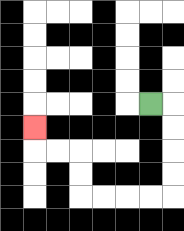{'start': '[6, 4]', 'end': '[1, 5]', 'path_directions': 'R,D,D,D,D,L,L,L,L,U,U,L,L,U', 'path_coordinates': '[[6, 4], [7, 4], [7, 5], [7, 6], [7, 7], [7, 8], [6, 8], [5, 8], [4, 8], [3, 8], [3, 7], [3, 6], [2, 6], [1, 6], [1, 5]]'}